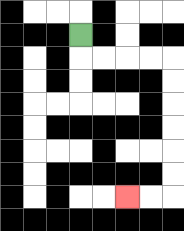{'start': '[3, 1]', 'end': '[5, 8]', 'path_directions': 'D,R,R,R,R,D,D,D,D,D,D,L,L', 'path_coordinates': '[[3, 1], [3, 2], [4, 2], [5, 2], [6, 2], [7, 2], [7, 3], [7, 4], [7, 5], [7, 6], [7, 7], [7, 8], [6, 8], [5, 8]]'}